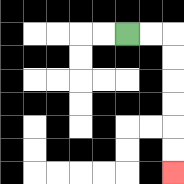{'start': '[5, 1]', 'end': '[7, 7]', 'path_directions': 'R,R,D,D,D,D,D,D', 'path_coordinates': '[[5, 1], [6, 1], [7, 1], [7, 2], [7, 3], [7, 4], [7, 5], [7, 6], [7, 7]]'}